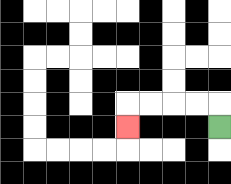{'start': '[9, 5]', 'end': '[5, 5]', 'path_directions': 'U,L,L,L,L,D', 'path_coordinates': '[[9, 5], [9, 4], [8, 4], [7, 4], [6, 4], [5, 4], [5, 5]]'}